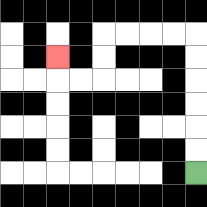{'start': '[8, 7]', 'end': '[2, 2]', 'path_directions': 'U,U,U,U,U,U,L,L,L,L,D,D,L,L,U', 'path_coordinates': '[[8, 7], [8, 6], [8, 5], [8, 4], [8, 3], [8, 2], [8, 1], [7, 1], [6, 1], [5, 1], [4, 1], [4, 2], [4, 3], [3, 3], [2, 3], [2, 2]]'}